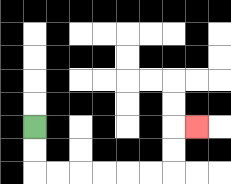{'start': '[1, 5]', 'end': '[8, 5]', 'path_directions': 'D,D,R,R,R,R,R,R,U,U,R', 'path_coordinates': '[[1, 5], [1, 6], [1, 7], [2, 7], [3, 7], [4, 7], [5, 7], [6, 7], [7, 7], [7, 6], [7, 5], [8, 5]]'}